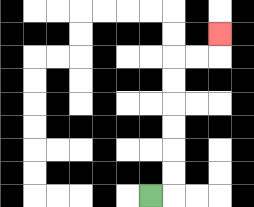{'start': '[6, 8]', 'end': '[9, 1]', 'path_directions': 'R,U,U,U,U,U,U,R,R,U', 'path_coordinates': '[[6, 8], [7, 8], [7, 7], [7, 6], [7, 5], [7, 4], [7, 3], [7, 2], [8, 2], [9, 2], [9, 1]]'}